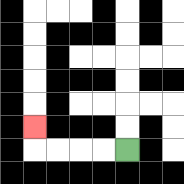{'start': '[5, 6]', 'end': '[1, 5]', 'path_directions': 'L,L,L,L,U', 'path_coordinates': '[[5, 6], [4, 6], [3, 6], [2, 6], [1, 6], [1, 5]]'}